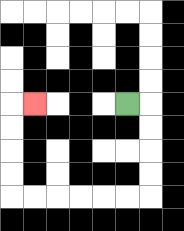{'start': '[5, 4]', 'end': '[1, 4]', 'path_directions': 'R,D,D,D,D,L,L,L,L,L,L,U,U,U,U,R', 'path_coordinates': '[[5, 4], [6, 4], [6, 5], [6, 6], [6, 7], [6, 8], [5, 8], [4, 8], [3, 8], [2, 8], [1, 8], [0, 8], [0, 7], [0, 6], [0, 5], [0, 4], [1, 4]]'}